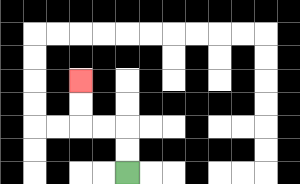{'start': '[5, 7]', 'end': '[3, 3]', 'path_directions': 'U,U,L,L,U,U', 'path_coordinates': '[[5, 7], [5, 6], [5, 5], [4, 5], [3, 5], [3, 4], [3, 3]]'}